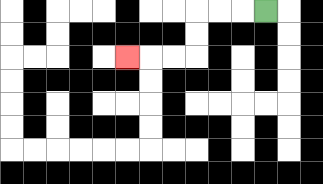{'start': '[11, 0]', 'end': '[5, 2]', 'path_directions': 'L,L,L,D,D,L,L,L', 'path_coordinates': '[[11, 0], [10, 0], [9, 0], [8, 0], [8, 1], [8, 2], [7, 2], [6, 2], [5, 2]]'}